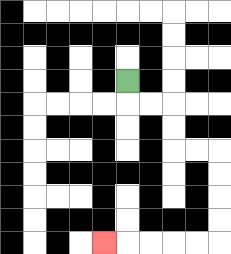{'start': '[5, 3]', 'end': '[4, 10]', 'path_directions': 'D,R,R,D,D,R,R,D,D,D,D,L,L,L,L,L', 'path_coordinates': '[[5, 3], [5, 4], [6, 4], [7, 4], [7, 5], [7, 6], [8, 6], [9, 6], [9, 7], [9, 8], [9, 9], [9, 10], [8, 10], [7, 10], [6, 10], [5, 10], [4, 10]]'}